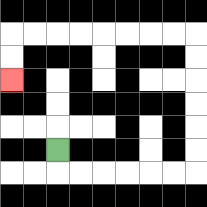{'start': '[2, 6]', 'end': '[0, 3]', 'path_directions': 'D,R,R,R,R,R,R,U,U,U,U,U,U,L,L,L,L,L,L,L,L,D,D', 'path_coordinates': '[[2, 6], [2, 7], [3, 7], [4, 7], [5, 7], [6, 7], [7, 7], [8, 7], [8, 6], [8, 5], [8, 4], [8, 3], [8, 2], [8, 1], [7, 1], [6, 1], [5, 1], [4, 1], [3, 1], [2, 1], [1, 1], [0, 1], [0, 2], [0, 3]]'}